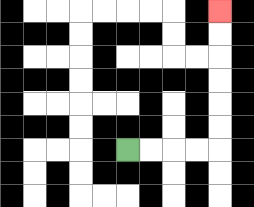{'start': '[5, 6]', 'end': '[9, 0]', 'path_directions': 'R,R,R,R,U,U,U,U,U,U', 'path_coordinates': '[[5, 6], [6, 6], [7, 6], [8, 6], [9, 6], [9, 5], [9, 4], [9, 3], [9, 2], [9, 1], [9, 0]]'}